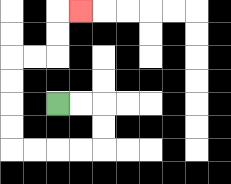{'start': '[2, 4]', 'end': '[3, 0]', 'path_directions': 'R,R,D,D,L,L,L,L,U,U,U,U,R,R,U,U,R', 'path_coordinates': '[[2, 4], [3, 4], [4, 4], [4, 5], [4, 6], [3, 6], [2, 6], [1, 6], [0, 6], [0, 5], [0, 4], [0, 3], [0, 2], [1, 2], [2, 2], [2, 1], [2, 0], [3, 0]]'}